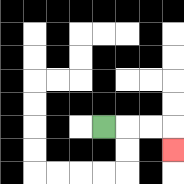{'start': '[4, 5]', 'end': '[7, 6]', 'path_directions': 'R,R,R,D', 'path_coordinates': '[[4, 5], [5, 5], [6, 5], [7, 5], [7, 6]]'}